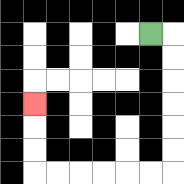{'start': '[6, 1]', 'end': '[1, 4]', 'path_directions': 'R,D,D,D,D,D,D,L,L,L,L,L,L,U,U,U', 'path_coordinates': '[[6, 1], [7, 1], [7, 2], [7, 3], [7, 4], [7, 5], [7, 6], [7, 7], [6, 7], [5, 7], [4, 7], [3, 7], [2, 7], [1, 7], [1, 6], [1, 5], [1, 4]]'}